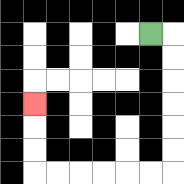{'start': '[6, 1]', 'end': '[1, 4]', 'path_directions': 'R,D,D,D,D,D,D,L,L,L,L,L,L,U,U,U', 'path_coordinates': '[[6, 1], [7, 1], [7, 2], [7, 3], [7, 4], [7, 5], [7, 6], [7, 7], [6, 7], [5, 7], [4, 7], [3, 7], [2, 7], [1, 7], [1, 6], [1, 5], [1, 4]]'}